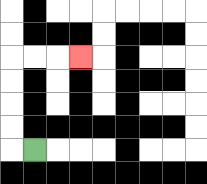{'start': '[1, 6]', 'end': '[3, 2]', 'path_directions': 'L,U,U,U,U,R,R,R', 'path_coordinates': '[[1, 6], [0, 6], [0, 5], [0, 4], [0, 3], [0, 2], [1, 2], [2, 2], [3, 2]]'}